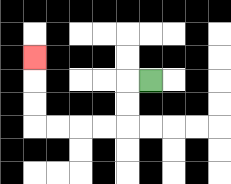{'start': '[6, 3]', 'end': '[1, 2]', 'path_directions': 'L,D,D,L,L,L,L,U,U,U', 'path_coordinates': '[[6, 3], [5, 3], [5, 4], [5, 5], [4, 5], [3, 5], [2, 5], [1, 5], [1, 4], [1, 3], [1, 2]]'}